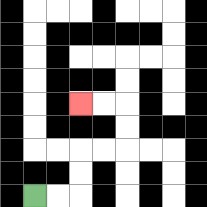{'start': '[1, 8]', 'end': '[3, 4]', 'path_directions': 'R,R,U,U,R,R,U,U,L,L', 'path_coordinates': '[[1, 8], [2, 8], [3, 8], [3, 7], [3, 6], [4, 6], [5, 6], [5, 5], [5, 4], [4, 4], [3, 4]]'}